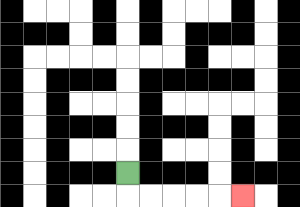{'start': '[5, 7]', 'end': '[10, 8]', 'path_directions': 'D,R,R,R,R,R', 'path_coordinates': '[[5, 7], [5, 8], [6, 8], [7, 8], [8, 8], [9, 8], [10, 8]]'}